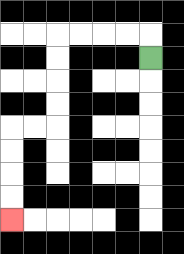{'start': '[6, 2]', 'end': '[0, 9]', 'path_directions': 'U,L,L,L,L,D,D,D,D,L,L,D,D,D,D', 'path_coordinates': '[[6, 2], [6, 1], [5, 1], [4, 1], [3, 1], [2, 1], [2, 2], [2, 3], [2, 4], [2, 5], [1, 5], [0, 5], [0, 6], [0, 7], [0, 8], [0, 9]]'}